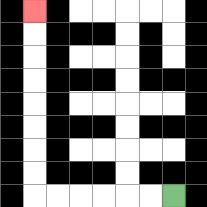{'start': '[7, 8]', 'end': '[1, 0]', 'path_directions': 'L,L,L,L,L,L,U,U,U,U,U,U,U,U', 'path_coordinates': '[[7, 8], [6, 8], [5, 8], [4, 8], [3, 8], [2, 8], [1, 8], [1, 7], [1, 6], [1, 5], [1, 4], [1, 3], [1, 2], [1, 1], [1, 0]]'}